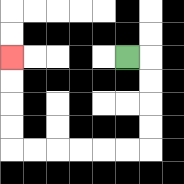{'start': '[5, 2]', 'end': '[0, 2]', 'path_directions': 'R,D,D,D,D,L,L,L,L,L,L,U,U,U,U', 'path_coordinates': '[[5, 2], [6, 2], [6, 3], [6, 4], [6, 5], [6, 6], [5, 6], [4, 6], [3, 6], [2, 6], [1, 6], [0, 6], [0, 5], [0, 4], [0, 3], [0, 2]]'}